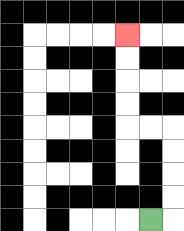{'start': '[6, 9]', 'end': '[5, 1]', 'path_directions': 'R,U,U,U,U,L,L,U,U,U,U', 'path_coordinates': '[[6, 9], [7, 9], [7, 8], [7, 7], [7, 6], [7, 5], [6, 5], [5, 5], [5, 4], [5, 3], [5, 2], [5, 1]]'}